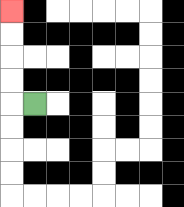{'start': '[1, 4]', 'end': '[0, 0]', 'path_directions': 'L,U,U,U,U', 'path_coordinates': '[[1, 4], [0, 4], [0, 3], [0, 2], [0, 1], [0, 0]]'}